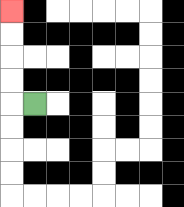{'start': '[1, 4]', 'end': '[0, 0]', 'path_directions': 'L,U,U,U,U', 'path_coordinates': '[[1, 4], [0, 4], [0, 3], [0, 2], [0, 1], [0, 0]]'}